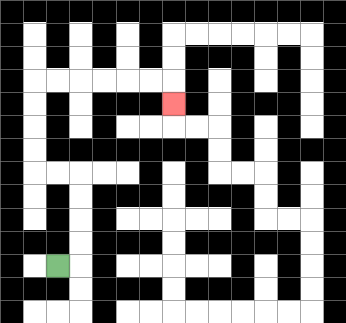{'start': '[2, 11]', 'end': '[7, 4]', 'path_directions': 'R,U,U,U,U,L,L,U,U,U,U,R,R,R,R,R,R,D', 'path_coordinates': '[[2, 11], [3, 11], [3, 10], [3, 9], [3, 8], [3, 7], [2, 7], [1, 7], [1, 6], [1, 5], [1, 4], [1, 3], [2, 3], [3, 3], [4, 3], [5, 3], [6, 3], [7, 3], [7, 4]]'}